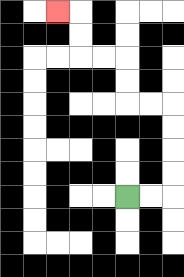{'start': '[5, 8]', 'end': '[2, 0]', 'path_directions': 'R,R,U,U,U,U,L,L,U,U,L,L,U,U,L', 'path_coordinates': '[[5, 8], [6, 8], [7, 8], [7, 7], [7, 6], [7, 5], [7, 4], [6, 4], [5, 4], [5, 3], [5, 2], [4, 2], [3, 2], [3, 1], [3, 0], [2, 0]]'}